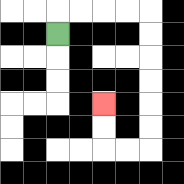{'start': '[2, 1]', 'end': '[4, 4]', 'path_directions': 'U,R,R,R,R,D,D,D,D,D,D,L,L,U,U', 'path_coordinates': '[[2, 1], [2, 0], [3, 0], [4, 0], [5, 0], [6, 0], [6, 1], [6, 2], [6, 3], [6, 4], [6, 5], [6, 6], [5, 6], [4, 6], [4, 5], [4, 4]]'}